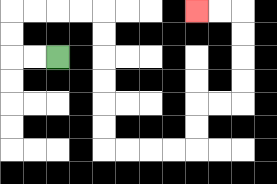{'start': '[2, 2]', 'end': '[8, 0]', 'path_directions': 'L,L,U,U,R,R,R,R,D,D,D,D,D,D,R,R,R,R,U,U,R,R,U,U,U,U,L,L', 'path_coordinates': '[[2, 2], [1, 2], [0, 2], [0, 1], [0, 0], [1, 0], [2, 0], [3, 0], [4, 0], [4, 1], [4, 2], [4, 3], [4, 4], [4, 5], [4, 6], [5, 6], [6, 6], [7, 6], [8, 6], [8, 5], [8, 4], [9, 4], [10, 4], [10, 3], [10, 2], [10, 1], [10, 0], [9, 0], [8, 0]]'}